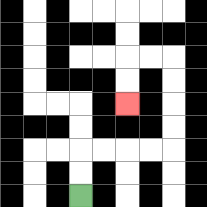{'start': '[3, 8]', 'end': '[5, 4]', 'path_directions': 'U,U,R,R,R,R,U,U,U,U,L,L,D,D', 'path_coordinates': '[[3, 8], [3, 7], [3, 6], [4, 6], [5, 6], [6, 6], [7, 6], [7, 5], [7, 4], [7, 3], [7, 2], [6, 2], [5, 2], [5, 3], [5, 4]]'}